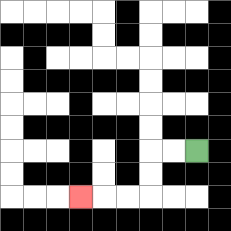{'start': '[8, 6]', 'end': '[3, 8]', 'path_directions': 'L,L,D,D,L,L,L', 'path_coordinates': '[[8, 6], [7, 6], [6, 6], [6, 7], [6, 8], [5, 8], [4, 8], [3, 8]]'}